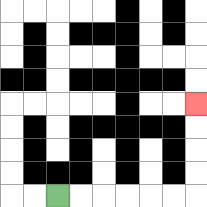{'start': '[2, 8]', 'end': '[8, 4]', 'path_directions': 'R,R,R,R,R,R,U,U,U,U', 'path_coordinates': '[[2, 8], [3, 8], [4, 8], [5, 8], [6, 8], [7, 8], [8, 8], [8, 7], [8, 6], [8, 5], [8, 4]]'}